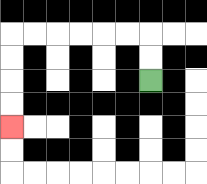{'start': '[6, 3]', 'end': '[0, 5]', 'path_directions': 'U,U,L,L,L,L,L,L,D,D,D,D', 'path_coordinates': '[[6, 3], [6, 2], [6, 1], [5, 1], [4, 1], [3, 1], [2, 1], [1, 1], [0, 1], [0, 2], [0, 3], [0, 4], [0, 5]]'}